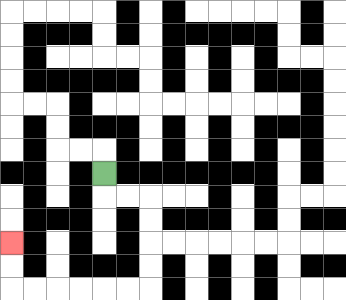{'start': '[4, 7]', 'end': '[0, 10]', 'path_directions': 'D,R,R,D,D,D,D,L,L,L,L,L,L,U,U', 'path_coordinates': '[[4, 7], [4, 8], [5, 8], [6, 8], [6, 9], [6, 10], [6, 11], [6, 12], [5, 12], [4, 12], [3, 12], [2, 12], [1, 12], [0, 12], [0, 11], [0, 10]]'}